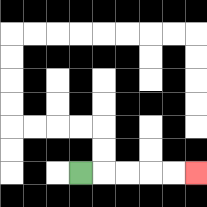{'start': '[3, 7]', 'end': '[8, 7]', 'path_directions': 'R,R,R,R,R', 'path_coordinates': '[[3, 7], [4, 7], [5, 7], [6, 7], [7, 7], [8, 7]]'}